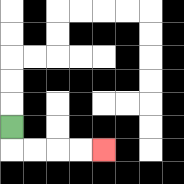{'start': '[0, 5]', 'end': '[4, 6]', 'path_directions': 'D,R,R,R,R', 'path_coordinates': '[[0, 5], [0, 6], [1, 6], [2, 6], [3, 6], [4, 6]]'}